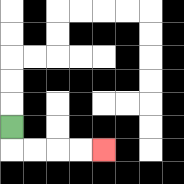{'start': '[0, 5]', 'end': '[4, 6]', 'path_directions': 'D,R,R,R,R', 'path_coordinates': '[[0, 5], [0, 6], [1, 6], [2, 6], [3, 6], [4, 6]]'}